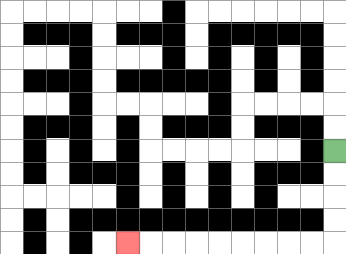{'start': '[14, 6]', 'end': '[5, 10]', 'path_directions': 'D,D,D,D,L,L,L,L,L,L,L,L,L', 'path_coordinates': '[[14, 6], [14, 7], [14, 8], [14, 9], [14, 10], [13, 10], [12, 10], [11, 10], [10, 10], [9, 10], [8, 10], [7, 10], [6, 10], [5, 10]]'}